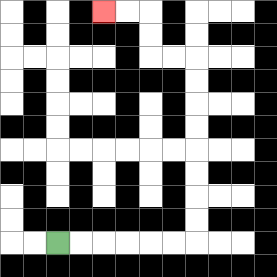{'start': '[2, 10]', 'end': '[4, 0]', 'path_directions': 'R,R,R,R,R,R,U,U,U,U,U,U,U,U,L,L,U,U,L,L', 'path_coordinates': '[[2, 10], [3, 10], [4, 10], [5, 10], [6, 10], [7, 10], [8, 10], [8, 9], [8, 8], [8, 7], [8, 6], [8, 5], [8, 4], [8, 3], [8, 2], [7, 2], [6, 2], [6, 1], [6, 0], [5, 0], [4, 0]]'}